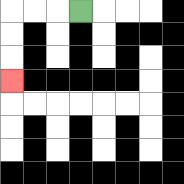{'start': '[3, 0]', 'end': '[0, 3]', 'path_directions': 'L,L,L,D,D,D', 'path_coordinates': '[[3, 0], [2, 0], [1, 0], [0, 0], [0, 1], [0, 2], [0, 3]]'}